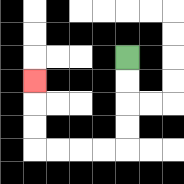{'start': '[5, 2]', 'end': '[1, 3]', 'path_directions': 'D,D,D,D,L,L,L,L,U,U,U', 'path_coordinates': '[[5, 2], [5, 3], [5, 4], [5, 5], [5, 6], [4, 6], [3, 6], [2, 6], [1, 6], [1, 5], [1, 4], [1, 3]]'}